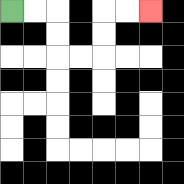{'start': '[0, 0]', 'end': '[6, 0]', 'path_directions': 'R,R,D,D,R,R,U,U,R,R', 'path_coordinates': '[[0, 0], [1, 0], [2, 0], [2, 1], [2, 2], [3, 2], [4, 2], [4, 1], [4, 0], [5, 0], [6, 0]]'}